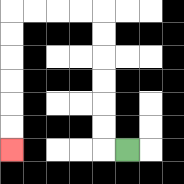{'start': '[5, 6]', 'end': '[0, 6]', 'path_directions': 'L,U,U,U,U,U,U,L,L,L,L,D,D,D,D,D,D', 'path_coordinates': '[[5, 6], [4, 6], [4, 5], [4, 4], [4, 3], [4, 2], [4, 1], [4, 0], [3, 0], [2, 0], [1, 0], [0, 0], [0, 1], [0, 2], [0, 3], [0, 4], [0, 5], [0, 6]]'}